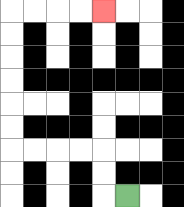{'start': '[5, 8]', 'end': '[4, 0]', 'path_directions': 'L,U,U,L,L,L,L,U,U,U,U,U,U,R,R,R,R', 'path_coordinates': '[[5, 8], [4, 8], [4, 7], [4, 6], [3, 6], [2, 6], [1, 6], [0, 6], [0, 5], [0, 4], [0, 3], [0, 2], [0, 1], [0, 0], [1, 0], [2, 0], [3, 0], [4, 0]]'}